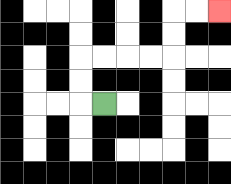{'start': '[4, 4]', 'end': '[9, 0]', 'path_directions': 'L,U,U,R,R,R,R,U,U,R,R', 'path_coordinates': '[[4, 4], [3, 4], [3, 3], [3, 2], [4, 2], [5, 2], [6, 2], [7, 2], [7, 1], [7, 0], [8, 0], [9, 0]]'}